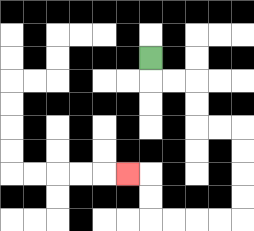{'start': '[6, 2]', 'end': '[5, 7]', 'path_directions': 'D,R,R,D,D,R,R,D,D,D,D,L,L,L,L,U,U,L', 'path_coordinates': '[[6, 2], [6, 3], [7, 3], [8, 3], [8, 4], [8, 5], [9, 5], [10, 5], [10, 6], [10, 7], [10, 8], [10, 9], [9, 9], [8, 9], [7, 9], [6, 9], [6, 8], [6, 7], [5, 7]]'}